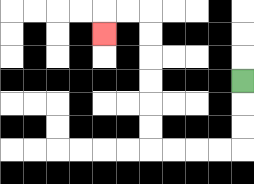{'start': '[10, 3]', 'end': '[4, 1]', 'path_directions': 'D,D,D,L,L,L,L,U,U,U,U,U,U,L,L,D', 'path_coordinates': '[[10, 3], [10, 4], [10, 5], [10, 6], [9, 6], [8, 6], [7, 6], [6, 6], [6, 5], [6, 4], [6, 3], [6, 2], [6, 1], [6, 0], [5, 0], [4, 0], [4, 1]]'}